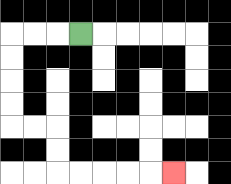{'start': '[3, 1]', 'end': '[7, 7]', 'path_directions': 'L,L,L,D,D,D,D,R,R,D,D,R,R,R,R,R', 'path_coordinates': '[[3, 1], [2, 1], [1, 1], [0, 1], [0, 2], [0, 3], [0, 4], [0, 5], [1, 5], [2, 5], [2, 6], [2, 7], [3, 7], [4, 7], [5, 7], [6, 7], [7, 7]]'}